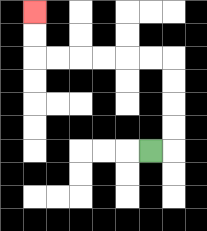{'start': '[6, 6]', 'end': '[1, 0]', 'path_directions': 'R,U,U,U,U,L,L,L,L,L,L,U,U', 'path_coordinates': '[[6, 6], [7, 6], [7, 5], [7, 4], [7, 3], [7, 2], [6, 2], [5, 2], [4, 2], [3, 2], [2, 2], [1, 2], [1, 1], [1, 0]]'}